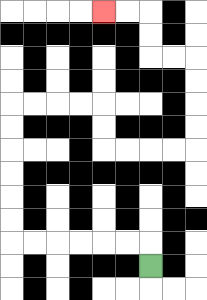{'start': '[6, 11]', 'end': '[4, 0]', 'path_directions': 'U,L,L,L,L,L,L,U,U,U,U,U,U,R,R,R,R,D,D,R,R,R,R,U,U,U,U,L,L,U,U,L,L', 'path_coordinates': '[[6, 11], [6, 10], [5, 10], [4, 10], [3, 10], [2, 10], [1, 10], [0, 10], [0, 9], [0, 8], [0, 7], [0, 6], [0, 5], [0, 4], [1, 4], [2, 4], [3, 4], [4, 4], [4, 5], [4, 6], [5, 6], [6, 6], [7, 6], [8, 6], [8, 5], [8, 4], [8, 3], [8, 2], [7, 2], [6, 2], [6, 1], [6, 0], [5, 0], [4, 0]]'}